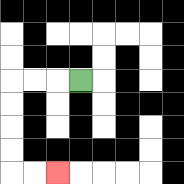{'start': '[3, 3]', 'end': '[2, 7]', 'path_directions': 'L,L,L,D,D,D,D,R,R', 'path_coordinates': '[[3, 3], [2, 3], [1, 3], [0, 3], [0, 4], [0, 5], [0, 6], [0, 7], [1, 7], [2, 7]]'}